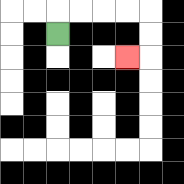{'start': '[2, 1]', 'end': '[5, 2]', 'path_directions': 'U,R,R,R,R,D,D,L', 'path_coordinates': '[[2, 1], [2, 0], [3, 0], [4, 0], [5, 0], [6, 0], [6, 1], [6, 2], [5, 2]]'}